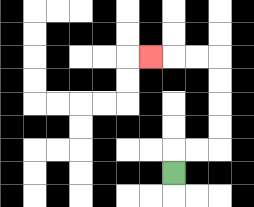{'start': '[7, 7]', 'end': '[6, 2]', 'path_directions': 'U,R,R,U,U,U,U,L,L,L', 'path_coordinates': '[[7, 7], [7, 6], [8, 6], [9, 6], [9, 5], [9, 4], [9, 3], [9, 2], [8, 2], [7, 2], [6, 2]]'}